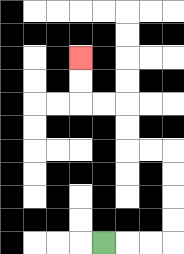{'start': '[4, 10]', 'end': '[3, 2]', 'path_directions': 'R,R,R,U,U,U,U,L,L,U,U,L,L,U,U', 'path_coordinates': '[[4, 10], [5, 10], [6, 10], [7, 10], [7, 9], [7, 8], [7, 7], [7, 6], [6, 6], [5, 6], [5, 5], [5, 4], [4, 4], [3, 4], [3, 3], [3, 2]]'}